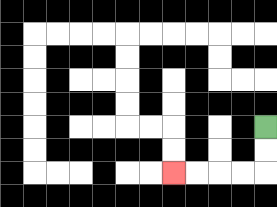{'start': '[11, 5]', 'end': '[7, 7]', 'path_directions': 'D,D,L,L,L,L', 'path_coordinates': '[[11, 5], [11, 6], [11, 7], [10, 7], [9, 7], [8, 7], [7, 7]]'}